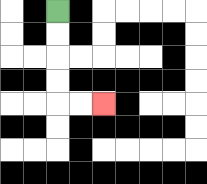{'start': '[2, 0]', 'end': '[4, 4]', 'path_directions': 'D,D,D,D,R,R', 'path_coordinates': '[[2, 0], [2, 1], [2, 2], [2, 3], [2, 4], [3, 4], [4, 4]]'}